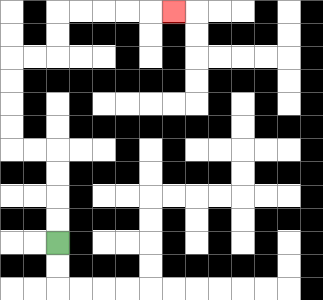{'start': '[2, 10]', 'end': '[7, 0]', 'path_directions': 'U,U,U,U,L,L,U,U,U,U,R,R,U,U,R,R,R,R,R', 'path_coordinates': '[[2, 10], [2, 9], [2, 8], [2, 7], [2, 6], [1, 6], [0, 6], [0, 5], [0, 4], [0, 3], [0, 2], [1, 2], [2, 2], [2, 1], [2, 0], [3, 0], [4, 0], [5, 0], [6, 0], [7, 0]]'}